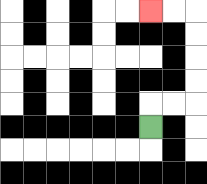{'start': '[6, 5]', 'end': '[6, 0]', 'path_directions': 'U,R,R,U,U,U,U,L,L', 'path_coordinates': '[[6, 5], [6, 4], [7, 4], [8, 4], [8, 3], [8, 2], [8, 1], [8, 0], [7, 0], [6, 0]]'}